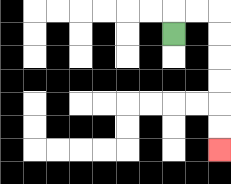{'start': '[7, 1]', 'end': '[9, 6]', 'path_directions': 'U,R,R,D,D,D,D,D,D', 'path_coordinates': '[[7, 1], [7, 0], [8, 0], [9, 0], [9, 1], [9, 2], [9, 3], [9, 4], [9, 5], [9, 6]]'}